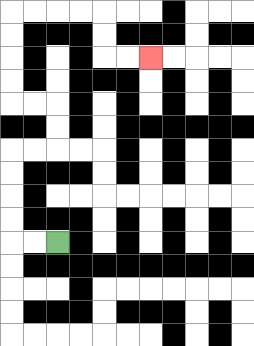{'start': '[2, 10]', 'end': '[6, 2]', 'path_directions': 'L,L,U,U,U,U,R,R,U,U,L,L,U,U,U,U,R,R,R,R,D,D,R,R', 'path_coordinates': '[[2, 10], [1, 10], [0, 10], [0, 9], [0, 8], [0, 7], [0, 6], [1, 6], [2, 6], [2, 5], [2, 4], [1, 4], [0, 4], [0, 3], [0, 2], [0, 1], [0, 0], [1, 0], [2, 0], [3, 0], [4, 0], [4, 1], [4, 2], [5, 2], [6, 2]]'}